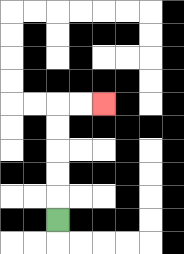{'start': '[2, 9]', 'end': '[4, 4]', 'path_directions': 'U,U,U,U,U,R,R', 'path_coordinates': '[[2, 9], [2, 8], [2, 7], [2, 6], [2, 5], [2, 4], [3, 4], [4, 4]]'}